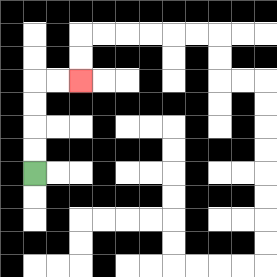{'start': '[1, 7]', 'end': '[3, 3]', 'path_directions': 'U,U,U,U,R,R', 'path_coordinates': '[[1, 7], [1, 6], [1, 5], [1, 4], [1, 3], [2, 3], [3, 3]]'}